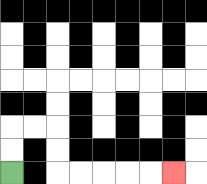{'start': '[0, 7]', 'end': '[7, 7]', 'path_directions': 'U,U,R,R,D,D,R,R,R,R,R', 'path_coordinates': '[[0, 7], [0, 6], [0, 5], [1, 5], [2, 5], [2, 6], [2, 7], [3, 7], [4, 7], [5, 7], [6, 7], [7, 7]]'}